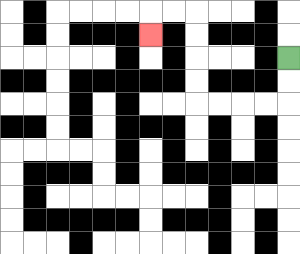{'start': '[12, 2]', 'end': '[6, 1]', 'path_directions': 'D,D,L,L,L,L,U,U,U,U,L,L,D', 'path_coordinates': '[[12, 2], [12, 3], [12, 4], [11, 4], [10, 4], [9, 4], [8, 4], [8, 3], [8, 2], [8, 1], [8, 0], [7, 0], [6, 0], [6, 1]]'}